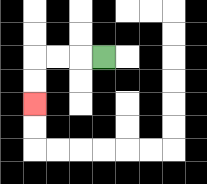{'start': '[4, 2]', 'end': '[1, 4]', 'path_directions': 'L,L,L,D,D', 'path_coordinates': '[[4, 2], [3, 2], [2, 2], [1, 2], [1, 3], [1, 4]]'}